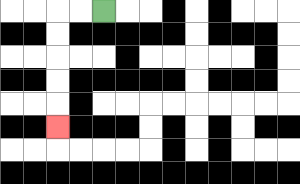{'start': '[4, 0]', 'end': '[2, 5]', 'path_directions': 'L,L,D,D,D,D,D', 'path_coordinates': '[[4, 0], [3, 0], [2, 0], [2, 1], [2, 2], [2, 3], [2, 4], [2, 5]]'}